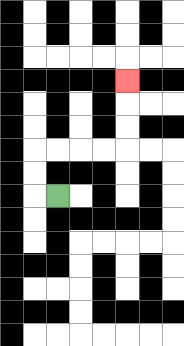{'start': '[2, 8]', 'end': '[5, 3]', 'path_directions': 'L,U,U,R,R,R,R,U,U,U', 'path_coordinates': '[[2, 8], [1, 8], [1, 7], [1, 6], [2, 6], [3, 6], [4, 6], [5, 6], [5, 5], [5, 4], [5, 3]]'}